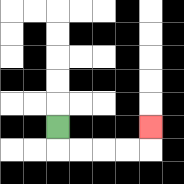{'start': '[2, 5]', 'end': '[6, 5]', 'path_directions': 'D,R,R,R,R,U', 'path_coordinates': '[[2, 5], [2, 6], [3, 6], [4, 6], [5, 6], [6, 6], [6, 5]]'}